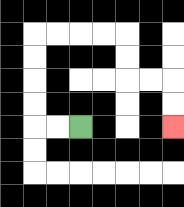{'start': '[3, 5]', 'end': '[7, 5]', 'path_directions': 'L,L,U,U,U,U,R,R,R,R,D,D,R,R,D,D', 'path_coordinates': '[[3, 5], [2, 5], [1, 5], [1, 4], [1, 3], [1, 2], [1, 1], [2, 1], [3, 1], [4, 1], [5, 1], [5, 2], [5, 3], [6, 3], [7, 3], [7, 4], [7, 5]]'}